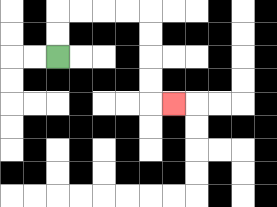{'start': '[2, 2]', 'end': '[7, 4]', 'path_directions': 'U,U,R,R,R,R,D,D,D,D,R', 'path_coordinates': '[[2, 2], [2, 1], [2, 0], [3, 0], [4, 0], [5, 0], [6, 0], [6, 1], [6, 2], [6, 3], [6, 4], [7, 4]]'}